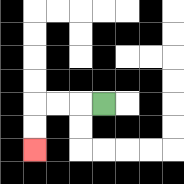{'start': '[4, 4]', 'end': '[1, 6]', 'path_directions': 'L,L,L,D,D', 'path_coordinates': '[[4, 4], [3, 4], [2, 4], [1, 4], [1, 5], [1, 6]]'}